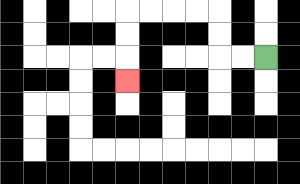{'start': '[11, 2]', 'end': '[5, 3]', 'path_directions': 'L,L,U,U,L,L,L,L,D,D,D', 'path_coordinates': '[[11, 2], [10, 2], [9, 2], [9, 1], [9, 0], [8, 0], [7, 0], [6, 0], [5, 0], [5, 1], [5, 2], [5, 3]]'}